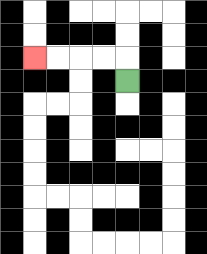{'start': '[5, 3]', 'end': '[1, 2]', 'path_directions': 'U,L,L,L,L', 'path_coordinates': '[[5, 3], [5, 2], [4, 2], [3, 2], [2, 2], [1, 2]]'}